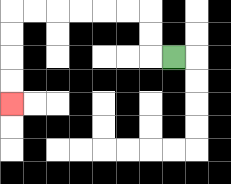{'start': '[7, 2]', 'end': '[0, 4]', 'path_directions': 'L,U,U,L,L,L,L,L,L,D,D,D,D', 'path_coordinates': '[[7, 2], [6, 2], [6, 1], [6, 0], [5, 0], [4, 0], [3, 0], [2, 0], [1, 0], [0, 0], [0, 1], [0, 2], [0, 3], [0, 4]]'}